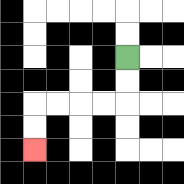{'start': '[5, 2]', 'end': '[1, 6]', 'path_directions': 'D,D,L,L,L,L,D,D', 'path_coordinates': '[[5, 2], [5, 3], [5, 4], [4, 4], [3, 4], [2, 4], [1, 4], [1, 5], [1, 6]]'}